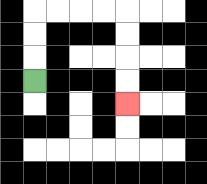{'start': '[1, 3]', 'end': '[5, 4]', 'path_directions': 'U,U,U,R,R,R,R,D,D,D,D', 'path_coordinates': '[[1, 3], [1, 2], [1, 1], [1, 0], [2, 0], [3, 0], [4, 0], [5, 0], [5, 1], [5, 2], [5, 3], [5, 4]]'}